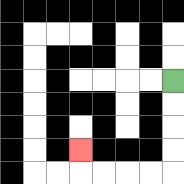{'start': '[7, 3]', 'end': '[3, 6]', 'path_directions': 'D,D,D,D,L,L,L,L,U', 'path_coordinates': '[[7, 3], [7, 4], [7, 5], [7, 6], [7, 7], [6, 7], [5, 7], [4, 7], [3, 7], [3, 6]]'}